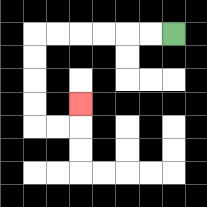{'start': '[7, 1]', 'end': '[3, 4]', 'path_directions': 'L,L,L,L,L,L,D,D,D,D,R,R,U', 'path_coordinates': '[[7, 1], [6, 1], [5, 1], [4, 1], [3, 1], [2, 1], [1, 1], [1, 2], [1, 3], [1, 4], [1, 5], [2, 5], [3, 5], [3, 4]]'}